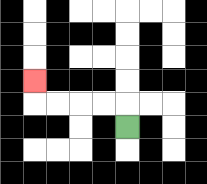{'start': '[5, 5]', 'end': '[1, 3]', 'path_directions': 'U,L,L,L,L,U', 'path_coordinates': '[[5, 5], [5, 4], [4, 4], [3, 4], [2, 4], [1, 4], [1, 3]]'}